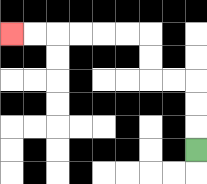{'start': '[8, 6]', 'end': '[0, 1]', 'path_directions': 'U,U,U,L,L,U,U,L,L,L,L,L,L', 'path_coordinates': '[[8, 6], [8, 5], [8, 4], [8, 3], [7, 3], [6, 3], [6, 2], [6, 1], [5, 1], [4, 1], [3, 1], [2, 1], [1, 1], [0, 1]]'}